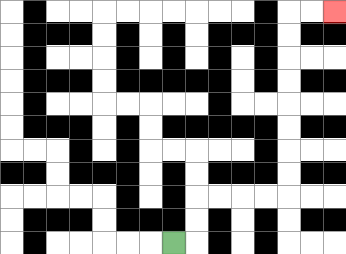{'start': '[7, 10]', 'end': '[14, 0]', 'path_directions': 'R,U,U,R,R,R,R,U,U,U,U,U,U,U,U,R,R', 'path_coordinates': '[[7, 10], [8, 10], [8, 9], [8, 8], [9, 8], [10, 8], [11, 8], [12, 8], [12, 7], [12, 6], [12, 5], [12, 4], [12, 3], [12, 2], [12, 1], [12, 0], [13, 0], [14, 0]]'}